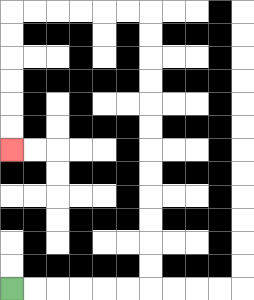{'start': '[0, 12]', 'end': '[0, 6]', 'path_directions': 'R,R,R,R,R,R,U,U,U,U,U,U,U,U,U,U,U,U,L,L,L,L,L,L,D,D,D,D,D,D', 'path_coordinates': '[[0, 12], [1, 12], [2, 12], [3, 12], [4, 12], [5, 12], [6, 12], [6, 11], [6, 10], [6, 9], [6, 8], [6, 7], [6, 6], [6, 5], [6, 4], [6, 3], [6, 2], [6, 1], [6, 0], [5, 0], [4, 0], [3, 0], [2, 0], [1, 0], [0, 0], [0, 1], [0, 2], [0, 3], [0, 4], [0, 5], [0, 6]]'}